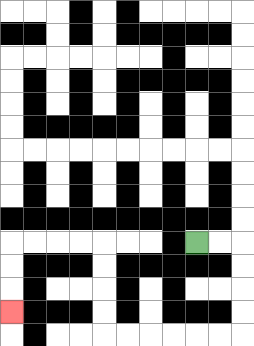{'start': '[8, 10]', 'end': '[0, 13]', 'path_directions': 'R,R,D,D,D,D,L,L,L,L,L,L,U,U,U,U,L,L,L,L,D,D,D', 'path_coordinates': '[[8, 10], [9, 10], [10, 10], [10, 11], [10, 12], [10, 13], [10, 14], [9, 14], [8, 14], [7, 14], [6, 14], [5, 14], [4, 14], [4, 13], [4, 12], [4, 11], [4, 10], [3, 10], [2, 10], [1, 10], [0, 10], [0, 11], [0, 12], [0, 13]]'}